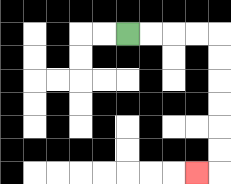{'start': '[5, 1]', 'end': '[8, 7]', 'path_directions': 'R,R,R,R,D,D,D,D,D,D,L', 'path_coordinates': '[[5, 1], [6, 1], [7, 1], [8, 1], [9, 1], [9, 2], [9, 3], [9, 4], [9, 5], [9, 6], [9, 7], [8, 7]]'}